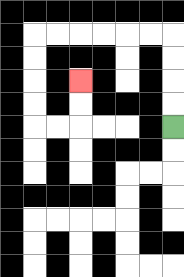{'start': '[7, 5]', 'end': '[3, 3]', 'path_directions': 'U,U,U,U,L,L,L,L,L,L,D,D,D,D,R,R,U,U', 'path_coordinates': '[[7, 5], [7, 4], [7, 3], [7, 2], [7, 1], [6, 1], [5, 1], [4, 1], [3, 1], [2, 1], [1, 1], [1, 2], [1, 3], [1, 4], [1, 5], [2, 5], [3, 5], [3, 4], [3, 3]]'}